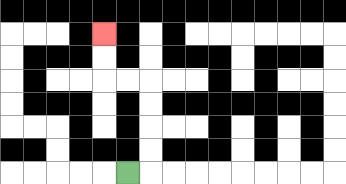{'start': '[5, 7]', 'end': '[4, 1]', 'path_directions': 'R,U,U,U,U,L,L,U,U', 'path_coordinates': '[[5, 7], [6, 7], [6, 6], [6, 5], [6, 4], [6, 3], [5, 3], [4, 3], [4, 2], [4, 1]]'}